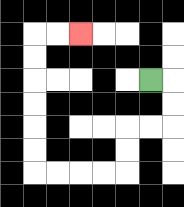{'start': '[6, 3]', 'end': '[3, 1]', 'path_directions': 'R,D,D,L,L,D,D,L,L,L,L,U,U,U,U,U,U,R,R', 'path_coordinates': '[[6, 3], [7, 3], [7, 4], [7, 5], [6, 5], [5, 5], [5, 6], [5, 7], [4, 7], [3, 7], [2, 7], [1, 7], [1, 6], [1, 5], [1, 4], [1, 3], [1, 2], [1, 1], [2, 1], [3, 1]]'}